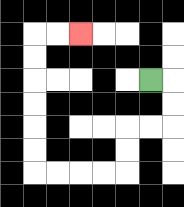{'start': '[6, 3]', 'end': '[3, 1]', 'path_directions': 'R,D,D,L,L,D,D,L,L,L,L,U,U,U,U,U,U,R,R', 'path_coordinates': '[[6, 3], [7, 3], [7, 4], [7, 5], [6, 5], [5, 5], [5, 6], [5, 7], [4, 7], [3, 7], [2, 7], [1, 7], [1, 6], [1, 5], [1, 4], [1, 3], [1, 2], [1, 1], [2, 1], [3, 1]]'}